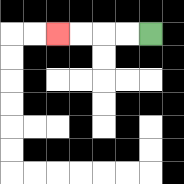{'start': '[6, 1]', 'end': '[2, 1]', 'path_directions': 'L,L,L,L', 'path_coordinates': '[[6, 1], [5, 1], [4, 1], [3, 1], [2, 1]]'}